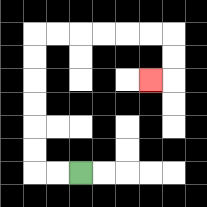{'start': '[3, 7]', 'end': '[6, 3]', 'path_directions': 'L,L,U,U,U,U,U,U,R,R,R,R,R,R,D,D,L', 'path_coordinates': '[[3, 7], [2, 7], [1, 7], [1, 6], [1, 5], [1, 4], [1, 3], [1, 2], [1, 1], [2, 1], [3, 1], [4, 1], [5, 1], [6, 1], [7, 1], [7, 2], [7, 3], [6, 3]]'}